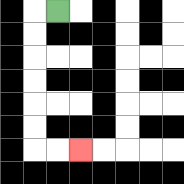{'start': '[2, 0]', 'end': '[3, 6]', 'path_directions': 'L,D,D,D,D,D,D,R,R', 'path_coordinates': '[[2, 0], [1, 0], [1, 1], [1, 2], [1, 3], [1, 4], [1, 5], [1, 6], [2, 6], [3, 6]]'}